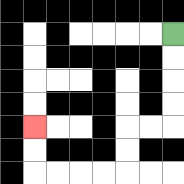{'start': '[7, 1]', 'end': '[1, 5]', 'path_directions': 'D,D,D,D,L,L,D,D,L,L,L,L,U,U', 'path_coordinates': '[[7, 1], [7, 2], [7, 3], [7, 4], [7, 5], [6, 5], [5, 5], [5, 6], [5, 7], [4, 7], [3, 7], [2, 7], [1, 7], [1, 6], [1, 5]]'}